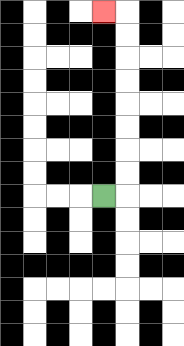{'start': '[4, 8]', 'end': '[4, 0]', 'path_directions': 'R,U,U,U,U,U,U,U,U,L', 'path_coordinates': '[[4, 8], [5, 8], [5, 7], [5, 6], [5, 5], [5, 4], [5, 3], [5, 2], [5, 1], [5, 0], [4, 0]]'}